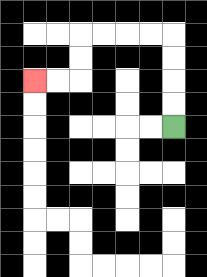{'start': '[7, 5]', 'end': '[1, 3]', 'path_directions': 'U,U,U,U,L,L,L,L,D,D,L,L', 'path_coordinates': '[[7, 5], [7, 4], [7, 3], [7, 2], [7, 1], [6, 1], [5, 1], [4, 1], [3, 1], [3, 2], [3, 3], [2, 3], [1, 3]]'}